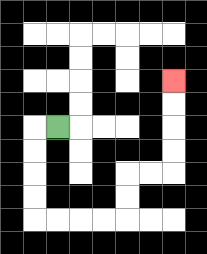{'start': '[2, 5]', 'end': '[7, 3]', 'path_directions': 'L,D,D,D,D,R,R,R,R,U,U,R,R,U,U,U,U', 'path_coordinates': '[[2, 5], [1, 5], [1, 6], [1, 7], [1, 8], [1, 9], [2, 9], [3, 9], [4, 9], [5, 9], [5, 8], [5, 7], [6, 7], [7, 7], [7, 6], [7, 5], [7, 4], [7, 3]]'}